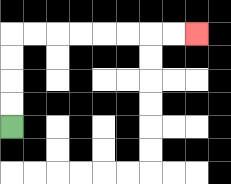{'start': '[0, 5]', 'end': '[8, 1]', 'path_directions': 'U,U,U,U,R,R,R,R,R,R,R,R', 'path_coordinates': '[[0, 5], [0, 4], [0, 3], [0, 2], [0, 1], [1, 1], [2, 1], [3, 1], [4, 1], [5, 1], [6, 1], [7, 1], [8, 1]]'}